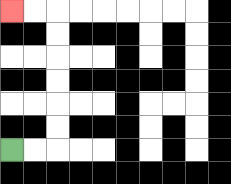{'start': '[0, 6]', 'end': '[0, 0]', 'path_directions': 'R,R,U,U,U,U,U,U,L,L', 'path_coordinates': '[[0, 6], [1, 6], [2, 6], [2, 5], [2, 4], [2, 3], [2, 2], [2, 1], [2, 0], [1, 0], [0, 0]]'}